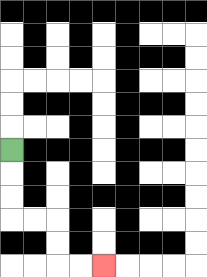{'start': '[0, 6]', 'end': '[4, 11]', 'path_directions': 'D,D,D,R,R,D,D,R,R', 'path_coordinates': '[[0, 6], [0, 7], [0, 8], [0, 9], [1, 9], [2, 9], [2, 10], [2, 11], [3, 11], [4, 11]]'}